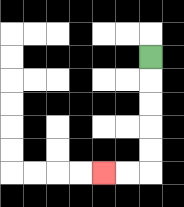{'start': '[6, 2]', 'end': '[4, 7]', 'path_directions': 'D,D,D,D,D,L,L', 'path_coordinates': '[[6, 2], [6, 3], [6, 4], [6, 5], [6, 6], [6, 7], [5, 7], [4, 7]]'}